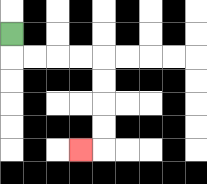{'start': '[0, 1]', 'end': '[3, 6]', 'path_directions': 'D,R,R,R,R,D,D,D,D,L', 'path_coordinates': '[[0, 1], [0, 2], [1, 2], [2, 2], [3, 2], [4, 2], [4, 3], [4, 4], [4, 5], [4, 6], [3, 6]]'}